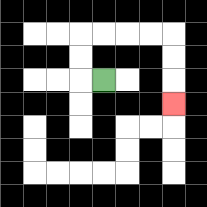{'start': '[4, 3]', 'end': '[7, 4]', 'path_directions': 'L,U,U,R,R,R,R,D,D,D', 'path_coordinates': '[[4, 3], [3, 3], [3, 2], [3, 1], [4, 1], [5, 1], [6, 1], [7, 1], [7, 2], [7, 3], [7, 4]]'}